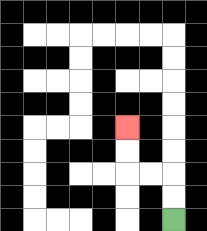{'start': '[7, 9]', 'end': '[5, 5]', 'path_directions': 'U,U,L,L,U,U', 'path_coordinates': '[[7, 9], [7, 8], [7, 7], [6, 7], [5, 7], [5, 6], [5, 5]]'}